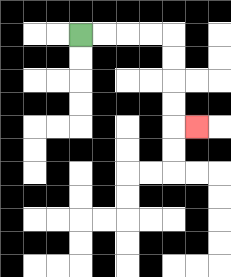{'start': '[3, 1]', 'end': '[8, 5]', 'path_directions': 'R,R,R,R,D,D,D,D,R', 'path_coordinates': '[[3, 1], [4, 1], [5, 1], [6, 1], [7, 1], [7, 2], [7, 3], [7, 4], [7, 5], [8, 5]]'}